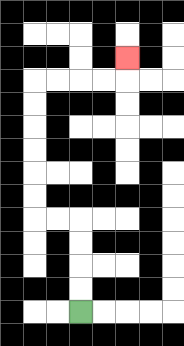{'start': '[3, 13]', 'end': '[5, 2]', 'path_directions': 'U,U,U,U,L,L,U,U,U,U,U,U,R,R,R,R,U', 'path_coordinates': '[[3, 13], [3, 12], [3, 11], [3, 10], [3, 9], [2, 9], [1, 9], [1, 8], [1, 7], [1, 6], [1, 5], [1, 4], [1, 3], [2, 3], [3, 3], [4, 3], [5, 3], [5, 2]]'}